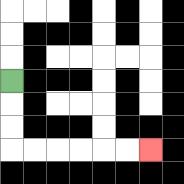{'start': '[0, 3]', 'end': '[6, 6]', 'path_directions': 'D,D,D,R,R,R,R,R,R', 'path_coordinates': '[[0, 3], [0, 4], [0, 5], [0, 6], [1, 6], [2, 6], [3, 6], [4, 6], [5, 6], [6, 6]]'}